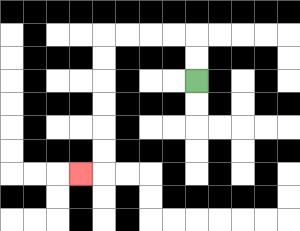{'start': '[8, 3]', 'end': '[3, 7]', 'path_directions': 'U,U,L,L,L,L,D,D,D,D,D,D,L', 'path_coordinates': '[[8, 3], [8, 2], [8, 1], [7, 1], [6, 1], [5, 1], [4, 1], [4, 2], [4, 3], [4, 4], [4, 5], [4, 6], [4, 7], [3, 7]]'}